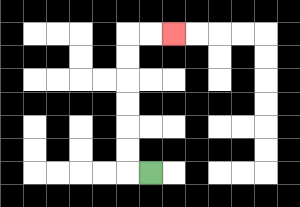{'start': '[6, 7]', 'end': '[7, 1]', 'path_directions': 'L,U,U,U,U,U,U,R,R', 'path_coordinates': '[[6, 7], [5, 7], [5, 6], [5, 5], [5, 4], [5, 3], [5, 2], [5, 1], [6, 1], [7, 1]]'}